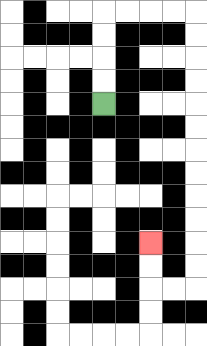{'start': '[4, 4]', 'end': '[6, 10]', 'path_directions': 'U,U,U,U,R,R,R,R,D,D,D,D,D,D,D,D,D,D,D,D,L,L,U,U', 'path_coordinates': '[[4, 4], [4, 3], [4, 2], [4, 1], [4, 0], [5, 0], [6, 0], [7, 0], [8, 0], [8, 1], [8, 2], [8, 3], [8, 4], [8, 5], [8, 6], [8, 7], [8, 8], [8, 9], [8, 10], [8, 11], [8, 12], [7, 12], [6, 12], [6, 11], [6, 10]]'}